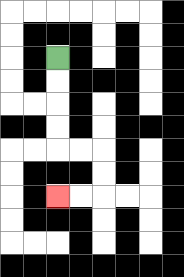{'start': '[2, 2]', 'end': '[2, 8]', 'path_directions': 'D,D,D,D,R,R,D,D,L,L', 'path_coordinates': '[[2, 2], [2, 3], [2, 4], [2, 5], [2, 6], [3, 6], [4, 6], [4, 7], [4, 8], [3, 8], [2, 8]]'}